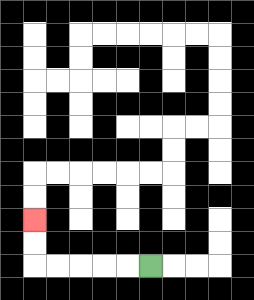{'start': '[6, 11]', 'end': '[1, 9]', 'path_directions': 'L,L,L,L,L,U,U', 'path_coordinates': '[[6, 11], [5, 11], [4, 11], [3, 11], [2, 11], [1, 11], [1, 10], [1, 9]]'}